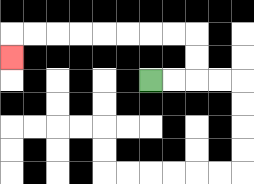{'start': '[6, 3]', 'end': '[0, 2]', 'path_directions': 'R,R,U,U,L,L,L,L,L,L,L,L,D', 'path_coordinates': '[[6, 3], [7, 3], [8, 3], [8, 2], [8, 1], [7, 1], [6, 1], [5, 1], [4, 1], [3, 1], [2, 1], [1, 1], [0, 1], [0, 2]]'}